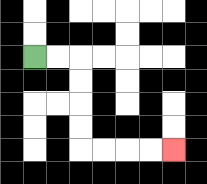{'start': '[1, 2]', 'end': '[7, 6]', 'path_directions': 'R,R,D,D,D,D,R,R,R,R', 'path_coordinates': '[[1, 2], [2, 2], [3, 2], [3, 3], [3, 4], [3, 5], [3, 6], [4, 6], [5, 6], [6, 6], [7, 6]]'}